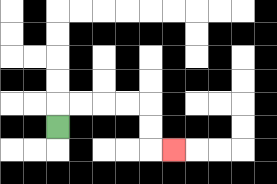{'start': '[2, 5]', 'end': '[7, 6]', 'path_directions': 'U,R,R,R,R,D,D,R', 'path_coordinates': '[[2, 5], [2, 4], [3, 4], [4, 4], [5, 4], [6, 4], [6, 5], [6, 6], [7, 6]]'}